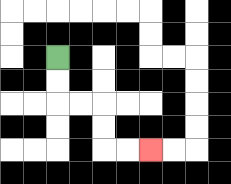{'start': '[2, 2]', 'end': '[6, 6]', 'path_directions': 'D,D,R,R,D,D,R,R', 'path_coordinates': '[[2, 2], [2, 3], [2, 4], [3, 4], [4, 4], [4, 5], [4, 6], [5, 6], [6, 6]]'}